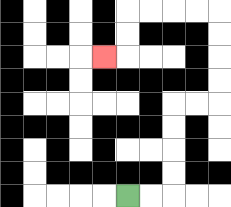{'start': '[5, 8]', 'end': '[4, 2]', 'path_directions': 'R,R,U,U,U,U,R,R,U,U,U,U,L,L,L,L,D,D,L', 'path_coordinates': '[[5, 8], [6, 8], [7, 8], [7, 7], [7, 6], [7, 5], [7, 4], [8, 4], [9, 4], [9, 3], [9, 2], [9, 1], [9, 0], [8, 0], [7, 0], [6, 0], [5, 0], [5, 1], [5, 2], [4, 2]]'}